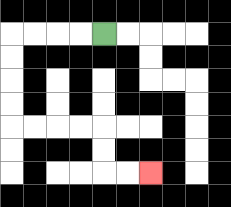{'start': '[4, 1]', 'end': '[6, 7]', 'path_directions': 'L,L,L,L,D,D,D,D,R,R,R,R,D,D,R,R', 'path_coordinates': '[[4, 1], [3, 1], [2, 1], [1, 1], [0, 1], [0, 2], [0, 3], [0, 4], [0, 5], [1, 5], [2, 5], [3, 5], [4, 5], [4, 6], [4, 7], [5, 7], [6, 7]]'}